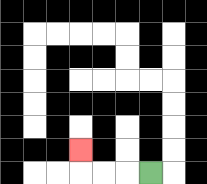{'start': '[6, 7]', 'end': '[3, 6]', 'path_directions': 'L,L,L,U', 'path_coordinates': '[[6, 7], [5, 7], [4, 7], [3, 7], [3, 6]]'}